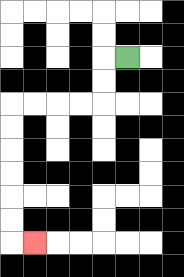{'start': '[5, 2]', 'end': '[1, 10]', 'path_directions': 'L,D,D,L,L,L,L,D,D,D,D,D,D,R', 'path_coordinates': '[[5, 2], [4, 2], [4, 3], [4, 4], [3, 4], [2, 4], [1, 4], [0, 4], [0, 5], [0, 6], [0, 7], [0, 8], [0, 9], [0, 10], [1, 10]]'}